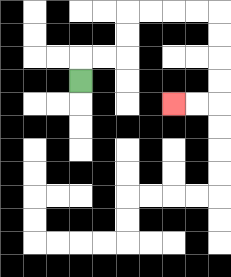{'start': '[3, 3]', 'end': '[7, 4]', 'path_directions': 'U,R,R,U,U,R,R,R,R,D,D,D,D,L,L', 'path_coordinates': '[[3, 3], [3, 2], [4, 2], [5, 2], [5, 1], [5, 0], [6, 0], [7, 0], [8, 0], [9, 0], [9, 1], [9, 2], [9, 3], [9, 4], [8, 4], [7, 4]]'}